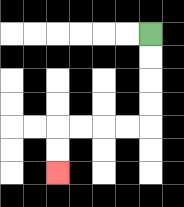{'start': '[6, 1]', 'end': '[2, 7]', 'path_directions': 'D,D,D,D,L,L,L,L,D,D', 'path_coordinates': '[[6, 1], [6, 2], [6, 3], [6, 4], [6, 5], [5, 5], [4, 5], [3, 5], [2, 5], [2, 6], [2, 7]]'}